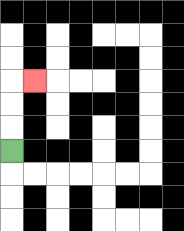{'start': '[0, 6]', 'end': '[1, 3]', 'path_directions': 'U,U,U,R', 'path_coordinates': '[[0, 6], [0, 5], [0, 4], [0, 3], [1, 3]]'}